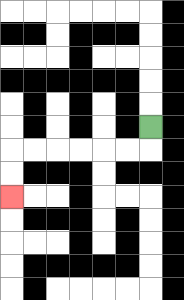{'start': '[6, 5]', 'end': '[0, 8]', 'path_directions': 'D,L,L,L,L,L,L,D,D', 'path_coordinates': '[[6, 5], [6, 6], [5, 6], [4, 6], [3, 6], [2, 6], [1, 6], [0, 6], [0, 7], [0, 8]]'}